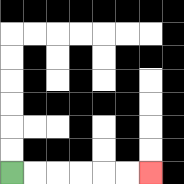{'start': '[0, 7]', 'end': '[6, 7]', 'path_directions': 'R,R,R,R,R,R', 'path_coordinates': '[[0, 7], [1, 7], [2, 7], [3, 7], [4, 7], [5, 7], [6, 7]]'}